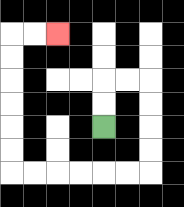{'start': '[4, 5]', 'end': '[2, 1]', 'path_directions': 'U,U,R,R,D,D,D,D,L,L,L,L,L,L,U,U,U,U,U,U,R,R', 'path_coordinates': '[[4, 5], [4, 4], [4, 3], [5, 3], [6, 3], [6, 4], [6, 5], [6, 6], [6, 7], [5, 7], [4, 7], [3, 7], [2, 7], [1, 7], [0, 7], [0, 6], [0, 5], [0, 4], [0, 3], [0, 2], [0, 1], [1, 1], [2, 1]]'}